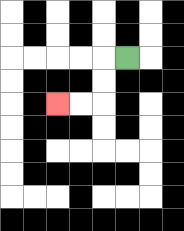{'start': '[5, 2]', 'end': '[2, 4]', 'path_directions': 'L,D,D,L,L', 'path_coordinates': '[[5, 2], [4, 2], [4, 3], [4, 4], [3, 4], [2, 4]]'}